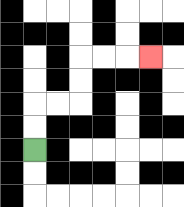{'start': '[1, 6]', 'end': '[6, 2]', 'path_directions': 'U,U,R,R,U,U,R,R,R', 'path_coordinates': '[[1, 6], [1, 5], [1, 4], [2, 4], [3, 4], [3, 3], [3, 2], [4, 2], [5, 2], [6, 2]]'}